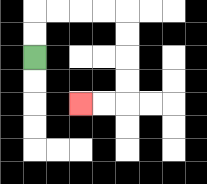{'start': '[1, 2]', 'end': '[3, 4]', 'path_directions': 'U,U,R,R,R,R,D,D,D,D,L,L', 'path_coordinates': '[[1, 2], [1, 1], [1, 0], [2, 0], [3, 0], [4, 0], [5, 0], [5, 1], [5, 2], [5, 3], [5, 4], [4, 4], [3, 4]]'}